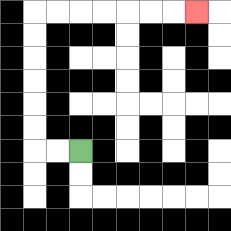{'start': '[3, 6]', 'end': '[8, 0]', 'path_directions': 'L,L,U,U,U,U,U,U,R,R,R,R,R,R,R', 'path_coordinates': '[[3, 6], [2, 6], [1, 6], [1, 5], [1, 4], [1, 3], [1, 2], [1, 1], [1, 0], [2, 0], [3, 0], [4, 0], [5, 0], [6, 0], [7, 0], [8, 0]]'}